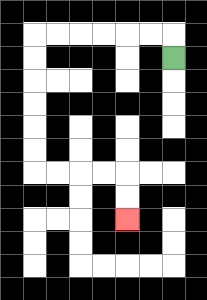{'start': '[7, 2]', 'end': '[5, 9]', 'path_directions': 'U,L,L,L,L,L,L,D,D,D,D,D,D,R,R,R,R,D,D', 'path_coordinates': '[[7, 2], [7, 1], [6, 1], [5, 1], [4, 1], [3, 1], [2, 1], [1, 1], [1, 2], [1, 3], [1, 4], [1, 5], [1, 6], [1, 7], [2, 7], [3, 7], [4, 7], [5, 7], [5, 8], [5, 9]]'}